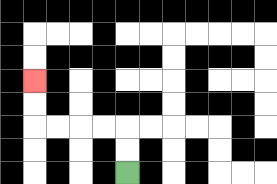{'start': '[5, 7]', 'end': '[1, 3]', 'path_directions': 'U,U,L,L,L,L,U,U', 'path_coordinates': '[[5, 7], [5, 6], [5, 5], [4, 5], [3, 5], [2, 5], [1, 5], [1, 4], [1, 3]]'}